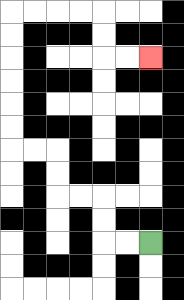{'start': '[6, 10]', 'end': '[6, 2]', 'path_directions': 'L,L,U,U,L,L,U,U,L,L,U,U,U,U,U,U,R,R,R,R,D,D,R,R', 'path_coordinates': '[[6, 10], [5, 10], [4, 10], [4, 9], [4, 8], [3, 8], [2, 8], [2, 7], [2, 6], [1, 6], [0, 6], [0, 5], [0, 4], [0, 3], [0, 2], [0, 1], [0, 0], [1, 0], [2, 0], [3, 0], [4, 0], [4, 1], [4, 2], [5, 2], [6, 2]]'}